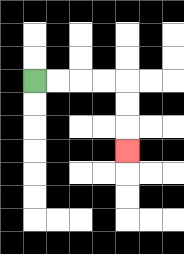{'start': '[1, 3]', 'end': '[5, 6]', 'path_directions': 'R,R,R,R,D,D,D', 'path_coordinates': '[[1, 3], [2, 3], [3, 3], [4, 3], [5, 3], [5, 4], [5, 5], [5, 6]]'}